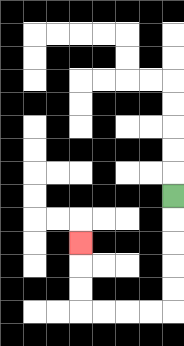{'start': '[7, 8]', 'end': '[3, 10]', 'path_directions': 'D,D,D,D,D,L,L,L,L,U,U,U', 'path_coordinates': '[[7, 8], [7, 9], [7, 10], [7, 11], [7, 12], [7, 13], [6, 13], [5, 13], [4, 13], [3, 13], [3, 12], [3, 11], [3, 10]]'}